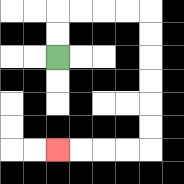{'start': '[2, 2]', 'end': '[2, 6]', 'path_directions': 'U,U,R,R,R,R,D,D,D,D,D,D,L,L,L,L', 'path_coordinates': '[[2, 2], [2, 1], [2, 0], [3, 0], [4, 0], [5, 0], [6, 0], [6, 1], [6, 2], [6, 3], [6, 4], [6, 5], [6, 6], [5, 6], [4, 6], [3, 6], [2, 6]]'}